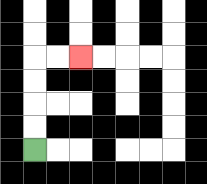{'start': '[1, 6]', 'end': '[3, 2]', 'path_directions': 'U,U,U,U,R,R', 'path_coordinates': '[[1, 6], [1, 5], [1, 4], [1, 3], [1, 2], [2, 2], [3, 2]]'}